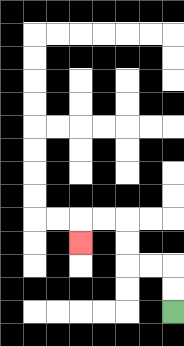{'start': '[7, 13]', 'end': '[3, 10]', 'path_directions': 'U,U,L,L,U,U,L,L,D', 'path_coordinates': '[[7, 13], [7, 12], [7, 11], [6, 11], [5, 11], [5, 10], [5, 9], [4, 9], [3, 9], [3, 10]]'}